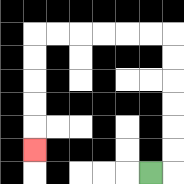{'start': '[6, 7]', 'end': '[1, 6]', 'path_directions': 'R,U,U,U,U,U,U,L,L,L,L,L,L,D,D,D,D,D', 'path_coordinates': '[[6, 7], [7, 7], [7, 6], [7, 5], [7, 4], [7, 3], [7, 2], [7, 1], [6, 1], [5, 1], [4, 1], [3, 1], [2, 1], [1, 1], [1, 2], [1, 3], [1, 4], [1, 5], [1, 6]]'}